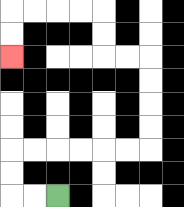{'start': '[2, 8]', 'end': '[0, 2]', 'path_directions': 'L,L,U,U,R,R,R,R,R,R,U,U,U,U,L,L,U,U,L,L,L,L,D,D', 'path_coordinates': '[[2, 8], [1, 8], [0, 8], [0, 7], [0, 6], [1, 6], [2, 6], [3, 6], [4, 6], [5, 6], [6, 6], [6, 5], [6, 4], [6, 3], [6, 2], [5, 2], [4, 2], [4, 1], [4, 0], [3, 0], [2, 0], [1, 0], [0, 0], [0, 1], [0, 2]]'}